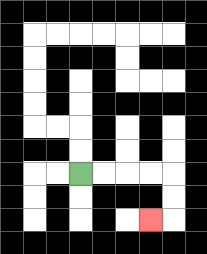{'start': '[3, 7]', 'end': '[6, 9]', 'path_directions': 'R,R,R,R,D,D,L', 'path_coordinates': '[[3, 7], [4, 7], [5, 7], [6, 7], [7, 7], [7, 8], [7, 9], [6, 9]]'}